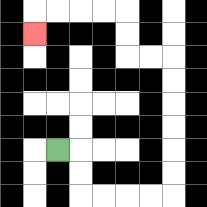{'start': '[2, 6]', 'end': '[1, 1]', 'path_directions': 'R,D,D,R,R,R,R,U,U,U,U,U,U,L,L,U,U,L,L,L,L,D', 'path_coordinates': '[[2, 6], [3, 6], [3, 7], [3, 8], [4, 8], [5, 8], [6, 8], [7, 8], [7, 7], [7, 6], [7, 5], [7, 4], [7, 3], [7, 2], [6, 2], [5, 2], [5, 1], [5, 0], [4, 0], [3, 0], [2, 0], [1, 0], [1, 1]]'}